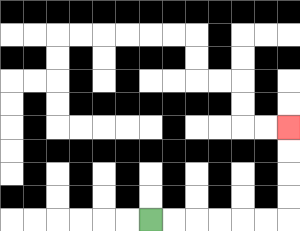{'start': '[6, 9]', 'end': '[12, 5]', 'path_directions': 'R,R,R,R,R,R,U,U,U,U', 'path_coordinates': '[[6, 9], [7, 9], [8, 9], [9, 9], [10, 9], [11, 9], [12, 9], [12, 8], [12, 7], [12, 6], [12, 5]]'}